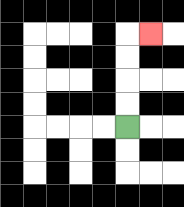{'start': '[5, 5]', 'end': '[6, 1]', 'path_directions': 'U,U,U,U,R', 'path_coordinates': '[[5, 5], [5, 4], [5, 3], [5, 2], [5, 1], [6, 1]]'}